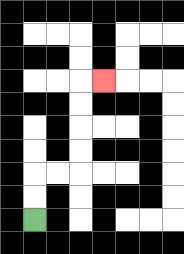{'start': '[1, 9]', 'end': '[4, 3]', 'path_directions': 'U,U,R,R,U,U,U,U,R', 'path_coordinates': '[[1, 9], [1, 8], [1, 7], [2, 7], [3, 7], [3, 6], [3, 5], [3, 4], [3, 3], [4, 3]]'}